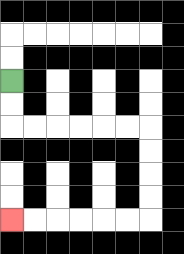{'start': '[0, 3]', 'end': '[0, 9]', 'path_directions': 'D,D,R,R,R,R,R,R,D,D,D,D,L,L,L,L,L,L', 'path_coordinates': '[[0, 3], [0, 4], [0, 5], [1, 5], [2, 5], [3, 5], [4, 5], [5, 5], [6, 5], [6, 6], [6, 7], [6, 8], [6, 9], [5, 9], [4, 9], [3, 9], [2, 9], [1, 9], [0, 9]]'}